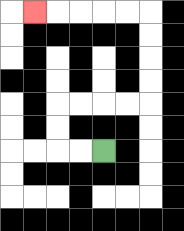{'start': '[4, 6]', 'end': '[1, 0]', 'path_directions': 'L,L,U,U,R,R,R,R,U,U,U,U,L,L,L,L,L', 'path_coordinates': '[[4, 6], [3, 6], [2, 6], [2, 5], [2, 4], [3, 4], [4, 4], [5, 4], [6, 4], [6, 3], [6, 2], [6, 1], [6, 0], [5, 0], [4, 0], [3, 0], [2, 0], [1, 0]]'}